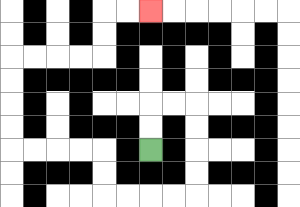{'start': '[6, 6]', 'end': '[6, 0]', 'path_directions': 'U,U,R,R,D,D,D,D,L,L,L,L,U,U,L,L,L,L,U,U,U,U,R,R,R,R,U,U,R,R', 'path_coordinates': '[[6, 6], [6, 5], [6, 4], [7, 4], [8, 4], [8, 5], [8, 6], [8, 7], [8, 8], [7, 8], [6, 8], [5, 8], [4, 8], [4, 7], [4, 6], [3, 6], [2, 6], [1, 6], [0, 6], [0, 5], [0, 4], [0, 3], [0, 2], [1, 2], [2, 2], [3, 2], [4, 2], [4, 1], [4, 0], [5, 0], [6, 0]]'}